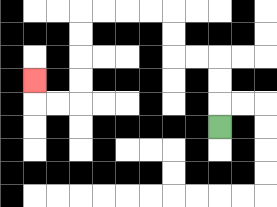{'start': '[9, 5]', 'end': '[1, 3]', 'path_directions': 'U,U,U,L,L,U,U,L,L,L,L,D,D,D,D,L,L,U', 'path_coordinates': '[[9, 5], [9, 4], [9, 3], [9, 2], [8, 2], [7, 2], [7, 1], [7, 0], [6, 0], [5, 0], [4, 0], [3, 0], [3, 1], [3, 2], [3, 3], [3, 4], [2, 4], [1, 4], [1, 3]]'}